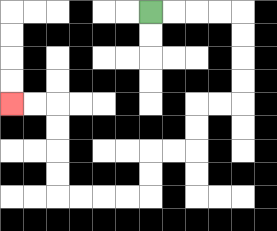{'start': '[6, 0]', 'end': '[0, 4]', 'path_directions': 'R,R,R,R,D,D,D,D,L,L,D,D,L,L,D,D,L,L,L,L,U,U,U,U,L,L', 'path_coordinates': '[[6, 0], [7, 0], [8, 0], [9, 0], [10, 0], [10, 1], [10, 2], [10, 3], [10, 4], [9, 4], [8, 4], [8, 5], [8, 6], [7, 6], [6, 6], [6, 7], [6, 8], [5, 8], [4, 8], [3, 8], [2, 8], [2, 7], [2, 6], [2, 5], [2, 4], [1, 4], [0, 4]]'}